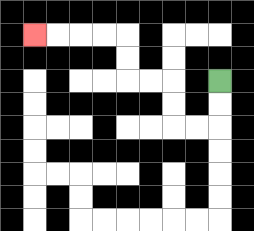{'start': '[9, 3]', 'end': '[1, 1]', 'path_directions': 'D,D,L,L,U,U,L,L,U,U,L,L,L,L', 'path_coordinates': '[[9, 3], [9, 4], [9, 5], [8, 5], [7, 5], [7, 4], [7, 3], [6, 3], [5, 3], [5, 2], [5, 1], [4, 1], [3, 1], [2, 1], [1, 1]]'}